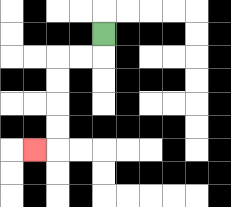{'start': '[4, 1]', 'end': '[1, 6]', 'path_directions': 'D,L,L,D,D,D,D,L', 'path_coordinates': '[[4, 1], [4, 2], [3, 2], [2, 2], [2, 3], [2, 4], [2, 5], [2, 6], [1, 6]]'}